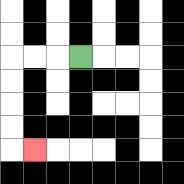{'start': '[3, 2]', 'end': '[1, 6]', 'path_directions': 'L,L,L,D,D,D,D,R', 'path_coordinates': '[[3, 2], [2, 2], [1, 2], [0, 2], [0, 3], [0, 4], [0, 5], [0, 6], [1, 6]]'}